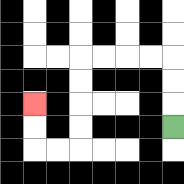{'start': '[7, 5]', 'end': '[1, 4]', 'path_directions': 'U,U,U,L,L,L,L,D,D,D,D,L,L,U,U', 'path_coordinates': '[[7, 5], [7, 4], [7, 3], [7, 2], [6, 2], [5, 2], [4, 2], [3, 2], [3, 3], [3, 4], [3, 5], [3, 6], [2, 6], [1, 6], [1, 5], [1, 4]]'}